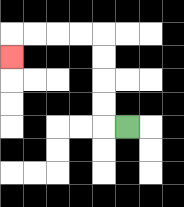{'start': '[5, 5]', 'end': '[0, 2]', 'path_directions': 'L,U,U,U,U,L,L,L,L,D', 'path_coordinates': '[[5, 5], [4, 5], [4, 4], [4, 3], [4, 2], [4, 1], [3, 1], [2, 1], [1, 1], [0, 1], [0, 2]]'}